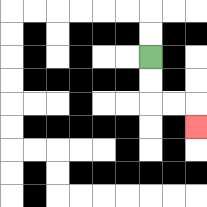{'start': '[6, 2]', 'end': '[8, 5]', 'path_directions': 'D,D,R,R,D', 'path_coordinates': '[[6, 2], [6, 3], [6, 4], [7, 4], [8, 4], [8, 5]]'}